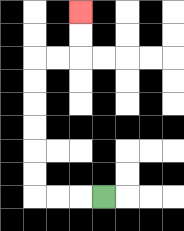{'start': '[4, 8]', 'end': '[3, 0]', 'path_directions': 'L,L,L,U,U,U,U,U,U,R,R,U,U', 'path_coordinates': '[[4, 8], [3, 8], [2, 8], [1, 8], [1, 7], [1, 6], [1, 5], [1, 4], [1, 3], [1, 2], [2, 2], [3, 2], [3, 1], [3, 0]]'}